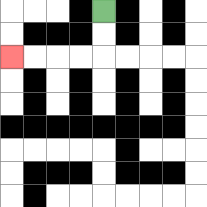{'start': '[4, 0]', 'end': '[0, 2]', 'path_directions': 'D,D,L,L,L,L', 'path_coordinates': '[[4, 0], [4, 1], [4, 2], [3, 2], [2, 2], [1, 2], [0, 2]]'}